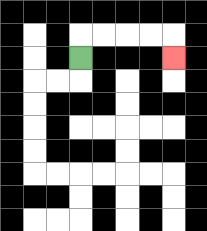{'start': '[3, 2]', 'end': '[7, 2]', 'path_directions': 'U,R,R,R,R,D', 'path_coordinates': '[[3, 2], [3, 1], [4, 1], [5, 1], [6, 1], [7, 1], [7, 2]]'}